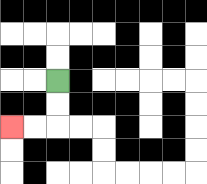{'start': '[2, 3]', 'end': '[0, 5]', 'path_directions': 'D,D,L,L', 'path_coordinates': '[[2, 3], [2, 4], [2, 5], [1, 5], [0, 5]]'}